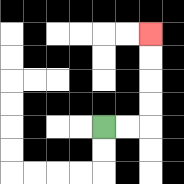{'start': '[4, 5]', 'end': '[6, 1]', 'path_directions': 'R,R,U,U,U,U', 'path_coordinates': '[[4, 5], [5, 5], [6, 5], [6, 4], [6, 3], [6, 2], [6, 1]]'}